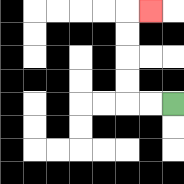{'start': '[7, 4]', 'end': '[6, 0]', 'path_directions': 'L,L,U,U,U,U,R', 'path_coordinates': '[[7, 4], [6, 4], [5, 4], [5, 3], [5, 2], [5, 1], [5, 0], [6, 0]]'}